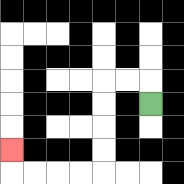{'start': '[6, 4]', 'end': '[0, 6]', 'path_directions': 'U,L,L,D,D,D,D,L,L,L,L,U', 'path_coordinates': '[[6, 4], [6, 3], [5, 3], [4, 3], [4, 4], [4, 5], [4, 6], [4, 7], [3, 7], [2, 7], [1, 7], [0, 7], [0, 6]]'}